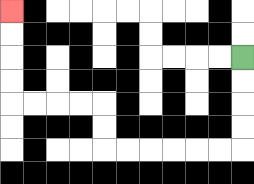{'start': '[10, 2]', 'end': '[0, 0]', 'path_directions': 'D,D,D,D,L,L,L,L,L,L,U,U,L,L,L,L,U,U,U,U', 'path_coordinates': '[[10, 2], [10, 3], [10, 4], [10, 5], [10, 6], [9, 6], [8, 6], [7, 6], [6, 6], [5, 6], [4, 6], [4, 5], [4, 4], [3, 4], [2, 4], [1, 4], [0, 4], [0, 3], [0, 2], [0, 1], [0, 0]]'}